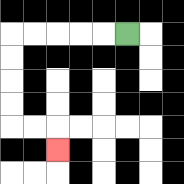{'start': '[5, 1]', 'end': '[2, 6]', 'path_directions': 'L,L,L,L,L,D,D,D,D,R,R,D', 'path_coordinates': '[[5, 1], [4, 1], [3, 1], [2, 1], [1, 1], [0, 1], [0, 2], [0, 3], [0, 4], [0, 5], [1, 5], [2, 5], [2, 6]]'}